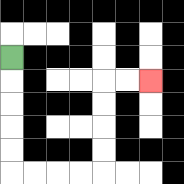{'start': '[0, 2]', 'end': '[6, 3]', 'path_directions': 'D,D,D,D,D,R,R,R,R,U,U,U,U,R,R', 'path_coordinates': '[[0, 2], [0, 3], [0, 4], [0, 5], [0, 6], [0, 7], [1, 7], [2, 7], [3, 7], [4, 7], [4, 6], [4, 5], [4, 4], [4, 3], [5, 3], [6, 3]]'}